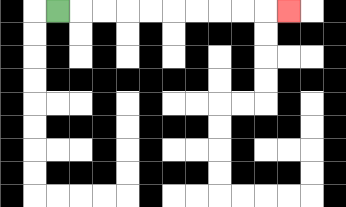{'start': '[2, 0]', 'end': '[12, 0]', 'path_directions': 'R,R,R,R,R,R,R,R,R,R', 'path_coordinates': '[[2, 0], [3, 0], [4, 0], [5, 0], [6, 0], [7, 0], [8, 0], [9, 0], [10, 0], [11, 0], [12, 0]]'}